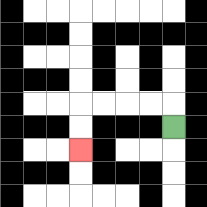{'start': '[7, 5]', 'end': '[3, 6]', 'path_directions': 'U,L,L,L,L,D,D', 'path_coordinates': '[[7, 5], [7, 4], [6, 4], [5, 4], [4, 4], [3, 4], [3, 5], [3, 6]]'}